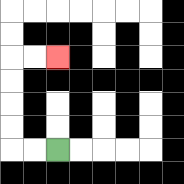{'start': '[2, 6]', 'end': '[2, 2]', 'path_directions': 'L,L,U,U,U,U,R,R', 'path_coordinates': '[[2, 6], [1, 6], [0, 6], [0, 5], [0, 4], [0, 3], [0, 2], [1, 2], [2, 2]]'}